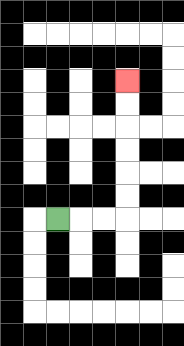{'start': '[2, 9]', 'end': '[5, 3]', 'path_directions': 'R,R,R,U,U,U,U,U,U', 'path_coordinates': '[[2, 9], [3, 9], [4, 9], [5, 9], [5, 8], [5, 7], [5, 6], [5, 5], [5, 4], [5, 3]]'}